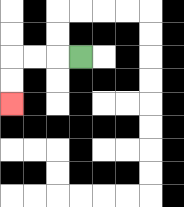{'start': '[3, 2]', 'end': '[0, 4]', 'path_directions': 'L,L,L,D,D', 'path_coordinates': '[[3, 2], [2, 2], [1, 2], [0, 2], [0, 3], [0, 4]]'}